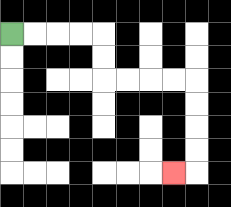{'start': '[0, 1]', 'end': '[7, 7]', 'path_directions': 'R,R,R,R,D,D,R,R,R,R,D,D,D,D,L', 'path_coordinates': '[[0, 1], [1, 1], [2, 1], [3, 1], [4, 1], [4, 2], [4, 3], [5, 3], [6, 3], [7, 3], [8, 3], [8, 4], [8, 5], [8, 6], [8, 7], [7, 7]]'}